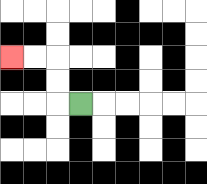{'start': '[3, 4]', 'end': '[0, 2]', 'path_directions': 'L,U,U,L,L', 'path_coordinates': '[[3, 4], [2, 4], [2, 3], [2, 2], [1, 2], [0, 2]]'}